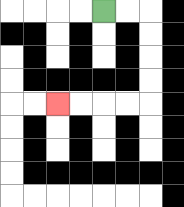{'start': '[4, 0]', 'end': '[2, 4]', 'path_directions': 'R,R,D,D,D,D,L,L,L,L', 'path_coordinates': '[[4, 0], [5, 0], [6, 0], [6, 1], [6, 2], [6, 3], [6, 4], [5, 4], [4, 4], [3, 4], [2, 4]]'}